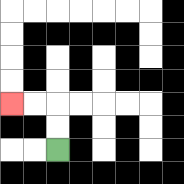{'start': '[2, 6]', 'end': '[0, 4]', 'path_directions': 'U,U,L,L', 'path_coordinates': '[[2, 6], [2, 5], [2, 4], [1, 4], [0, 4]]'}